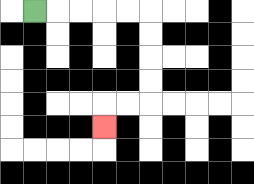{'start': '[1, 0]', 'end': '[4, 5]', 'path_directions': 'R,R,R,R,R,D,D,D,D,L,L,D', 'path_coordinates': '[[1, 0], [2, 0], [3, 0], [4, 0], [5, 0], [6, 0], [6, 1], [6, 2], [6, 3], [6, 4], [5, 4], [4, 4], [4, 5]]'}